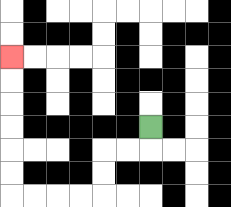{'start': '[6, 5]', 'end': '[0, 2]', 'path_directions': 'D,L,L,D,D,L,L,L,L,U,U,U,U,U,U', 'path_coordinates': '[[6, 5], [6, 6], [5, 6], [4, 6], [4, 7], [4, 8], [3, 8], [2, 8], [1, 8], [0, 8], [0, 7], [0, 6], [0, 5], [0, 4], [0, 3], [0, 2]]'}